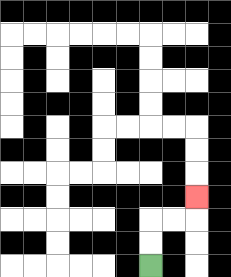{'start': '[6, 11]', 'end': '[8, 8]', 'path_directions': 'U,U,R,R,U', 'path_coordinates': '[[6, 11], [6, 10], [6, 9], [7, 9], [8, 9], [8, 8]]'}